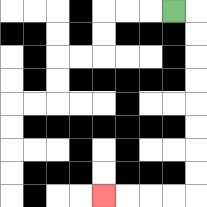{'start': '[7, 0]', 'end': '[4, 8]', 'path_directions': 'R,D,D,D,D,D,D,D,D,L,L,L,L', 'path_coordinates': '[[7, 0], [8, 0], [8, 1], [8, 2], [8, 3], [8, 4], [8, 5], [8, 6], [8, 7], [8, 8], [7, 8], [6, 8], [5, 8], [4, 8]]'}